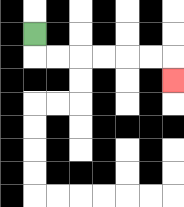{'start': '[1, 1]', 'end': '[7, 3]', 'path_directions': 'D,R,R,R,R,R,R,D', 'path_coordinates': '[[1, 1], [1, 2], [2, 2], [3, 2], [4, 2], [5, 2], [6, 2], [7, 2], [7, 3]]'}